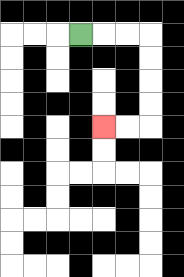{'start': '[3, 1]', 'end': '[4, 5]', 'path_directions': 'R,R,R,D,D,D,D,L,L', 'path_coordinates': '[[3, 1], [4, 1], [5, 1], [6, 1], [6, 2], [6, 3], [6, 4], [6, 5], [5, 5], [4, 5]]'}